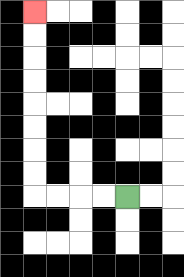{'start': '[5, 8]', 'end': '[1, 0]', 'path_directions': 'L,L,L,L,U,U,U,U,U,U,U,U', 'path_coordinates': '[[5, 8], [4, 8], [3, 8], [2, 8], [1, 8], [1, 7], [1, 6], [1, 5], [1, 4], [1, 3], [1, 2], [1, 1], [1, 0]]'}